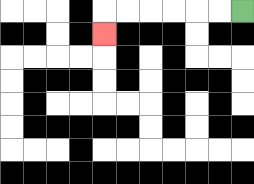{'start': '[10, 0]', 'end': '[4, 1]', 'path_directions': 'L,L,L,L,L,L,D', 'path_coordinates': '[[10, 0], [9, 0], [8, 0], [7, 0], [6, 0], [5, 0], [4, 0], [4, 1]]'}